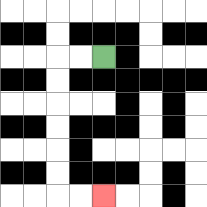{'start': '[4, 2]', 'end': '[4, 8]', 'path_directions': 'L,L,D,D,D,D,D,D,R,R', 'path_coordinates': '[[4, 2], [3, 2], [2, 2], [2, 3], [2, 4], [2, 5], [2, 6], [2, 7], [2, 8], [3, 8], [4, 8]]'}